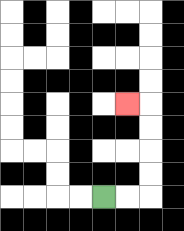{'start': '[4, 8]', 'end': '[5, 4]', 'path_directions': 'R,R,U,U,U,U,L', 'path_coordinates': '[[4, 8], [5, 8], [6, 8], [6, 7], [6, 6], [6, 5], [6, 4], [5, 4]]'}